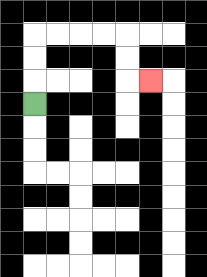{'start': '[1, 4]', 'end': '[6, 3]', 'path_directions': 'U,U,U,R,R,R,R,D,D,R', 'path_coordinates': '[[1, 4], [1, 3], [1, 2], [1, 1], [2, 1], [3, 1], [4, 1], [5, 1], [5, 2], [5, 3], [6, 3]]'}